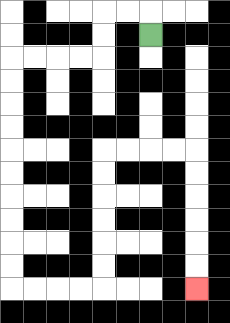{'start': '[6, 1]', 'end': '[8, 12]', 'path_directions': 'U,L,L,D,D,L,L,L,L,D,D,D,D,D,D,D,D,D,D,R,R,R,R,U,U,U,U,U,U,R,R,R,R,D,D,D,D,D,D', 'path_coordinates': '[[6, 1], [6, 0], [5, 0], [4, 0], [4, 1], [4, 2], [3, 2], [2, 2], [1, 2], [0, 2], [0, 3], [0, 4], [0, 5], [0, 6], [0, 7], [0, 8], [0, 9], [0, 10], [0, 11], [0, 12], [1, 12], [2, 12], [3, 12], [4, 12], [4, 11], [4, 10], [4, 9], [4, 8], [4, 7], [4, 6], [5, 6], [6, 6], [7, 6], [8, 6], [8, 7], [8, 8], [8, 9], [8, 10], [8, 11], [8, 12]]'}